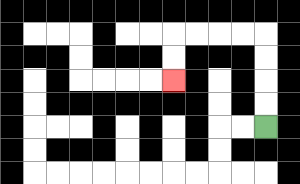{'start': '[11, 5]', 'end': '[7, 3]', 'path_directions': 'U,U,U,U,L,L,L,L,D,D', 'path_coordinates': '[[11, 5], [11, 4], [11, 3], [11, 2], [11, 1], [10, 1], [9, 1], [8, 1], [7, 1], [7, 2], [7, 3]]'}